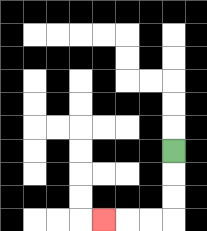{'start': '[7, 6]', 'end': '[4, 9]', 'path_directions': 'D,D,D,L,L,L', 'path_coordinates': '[[7, 6], [7, 7], [7, 8], [7, 9], [6, 9], [5, 9], [4, 9]]'}